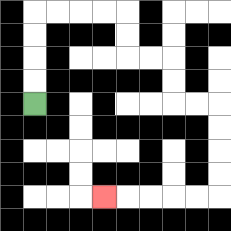{'start': '[1, 4]', 'end': '[4, 8]', 'path_directions': 'U,U,U,U,R,R,R,R,D,D,R,R,D,D,R,R,D,D,D,D,L,L,L,L,L', 'path_coordinates': '[[1, 4], [1, 3], [1, 2], [1, 1], [1, 0], [2, 0], [3, 0], [4, 0], [5, 0], [5, 1], [5, 2], [6, 2], [7, 2], [7, 3], [7, 4], [8, 4], [9, 4], [9, 5], [9, 6], [9, 7], [9, 8], [8, 8], [7, 8], [6, 8], [5, 8], [4, 8]]'}